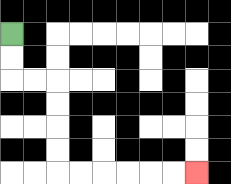{'start': '[0, 1]', 'end': '[8, 7]', 'path_directions': 'D,D,R,R,D,D,D,D,R,R,R,R,R,R', 'path_coordinates': '[[0, 1], [0, 2], [0, 3], [1, 3], [2, 3], [2, 4], [2, 5], [2, 6], [2, 7], [3, 7], [4, 7], [5, 7], [6, 7], [7, 7], [8, 7]]'}